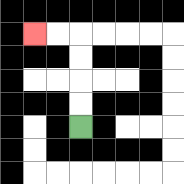{'start': '[3, 5]', 'end': '[1, 1]', 'path_directions': 'U,U,U,U,L,L', 'path_coordinates': '[[3, 5], [3, 4], [3, 3], [3, 2], [3, 1], [2, 1], [1, 1]]'}